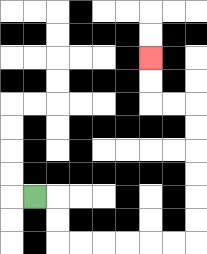{'start': '[1, 8]', 'end': '[6, 2]', 'path_directions': 'R,D,D,R,R,R,R,R,R,U,U,U,U,U,U,L,L,U,U', 'path_coordinates': '[[1, 8], [2, 8], [2, 9], [2, 10], [3, 10], [4, 10], [5, 10], [6, 10], [7, 10], [8, 10], [8, 9], [8, 8], [8, 7], [8, 6], [8, 5], [8, 4], [7, 4], [6, 4], [6, 3], [6, 2]]'}